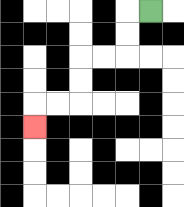{'start': '[6, 0]', 'end': '[1, 5]', 'path_directions': 'L,D,D,L,L,D,D,L,L,D', 'path_coordinates': '[[6, 0], [5, 0], [5, 1], [5, 2], [4, 2], [3, 2], [3, 3], [3, 4], [2, 4], [1, 4], [1, 5]]'}